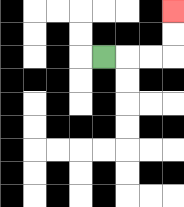{'start': '[4, 2]', 'end': '[7, 0]', 'path_directions': 'R,R,R,U,U', 'path_coordinates': '[[4, 2], [5, 2], [6, 2], [7, 2], [7, 1], [7, 0]]'}